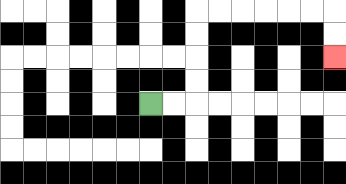{'start': '[6, 4]', 'end': '[14, 2]', 'path_directions': 'R,R,U,U,U,U,R,R,R,R,R,R,D,D', 'path_coordinates': '[[6, 4], [7, 4], [8, 4], [8, 3], [8, 2], [8, 1], [8, 0], [9, 0], [10, 0], [11, 0], [12, 0], [13, 0], [14, 0], [14, 1], [14, 2]]'}